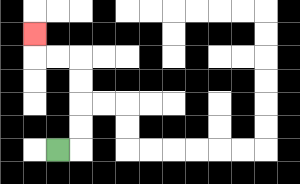{'start': '[2, 6]', 'end': '[1, 1]', 'path_directions': 'R,U,U,U,U,L,L,U', 'path_coordinates': '[[2, 6], [3, 6], [3, 5], [3, 4], [3, 3], [3, 2], [2, 2], [1, 2], [1, 1]]'}